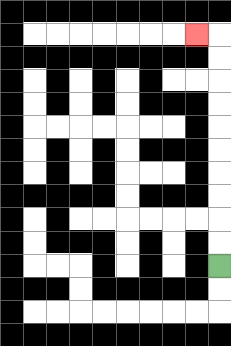{'start': '[9, 11]', 'end': '[8, 1]', 'path_directions': 'U,U,U,U,U,U,U,U,U,U,L', 'path_coordinates': '[[9, 11], [9, 10], [9, 9], [9, 8], [9, 7], [9, 6], [9, 5], [9, 4], [9, 3], [9, 2], [9, 1], [8, 1]]'}